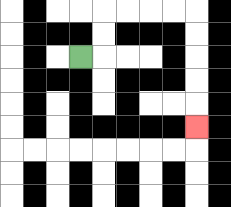{'start': '[3, 2]', 'end': '[8, 5]', 'path_directions': 'R,U,U,R,R,R,R,D,D,D,D,D', 'path_coordinates': '[[3, 2], [4, 2], [4, 1], [4, 0], [5, 0], [6, 0], [7, 0], [8, 0], [8, 1], [8, 2], [8, 3], [8, 4], [8, 5]]'}